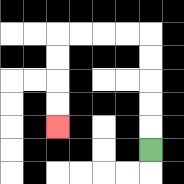{'start': '[6, 6]', 'end': '[2, 5]', 'path_directions': 'U,U,U,U,U,L,L,L,L,D,D,D,D', 'path_coordinates': '[[6, 6], [6, 5], [6, 4], [6, 3], [6, 2], [6, 1], [5, 1], [4, 1], [3, 1], [2, 1], [2, 2], [2, 3], [2, 4], [2, 5]]'}